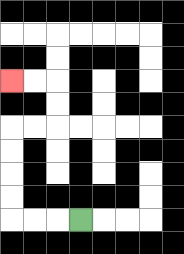{'start': '[3, 9]', 'end': '[0, 3]', 'path_directions': 'L,L,L,U,U,U,U,R,R,U,U,L,L', 'path_coordinates': '[[3, 9], [2, 9], [1, 9], [0, 9], [0, 8], [0, 7], [0, 6], [0, 5], [1, 5], [2, 5], [2, 4], [2, 3], [1, 3], [0, 3]]'}